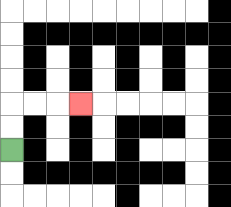{'start': '[0, 6]', 'end': '[3, 4]', 'path_directions': 'U,U,R,R,R', 'path_coordinates': '[[0, 6], [0, 5], [0, 4], [1, 4], [2, 4], [3, 4]]'}